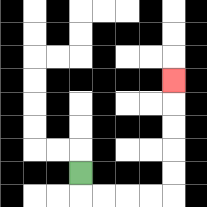{'start': '[3, 7]', 'end': '[7, 3]', 'path_directions': 'D,R,R,R,R,U,U,U,U,U', 'path_coordinates': '[[3, 7], [3, 8], [4, 8], [5, 8], [6, 8], [7, 8], [7, 7], [7, 6], [7, 5], [7, 4], [7, 3]]'}